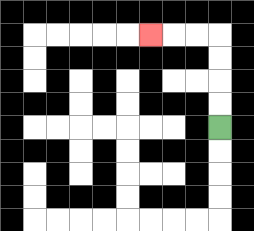{'start': '[9, 5]', 'end': '[6, 1]', 'path_directions': 'U,U,U,U,L,L,L', 'path_coordinates': '[[9, 5], [9, 4], [9, 3], [9, 2], [9, 1], [8, 1], [7, 1], [6, 1]]'}